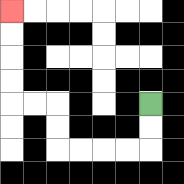{'start': '[6, 4]', 'end': '[0, 0]', 'path_directions': 'D,D,L,L,L,L,U,U,L,L,U,U,U,U', 'path_coordinates': '[[6, 4], [6, 5], [6, 6], [5, 6], [4, 6], [3, 6], [2, 6], [2, 5], [2, 4], [1, 4], [0, 4], [0, 3], [0, 2], [0, 1], [0, 0]]'}